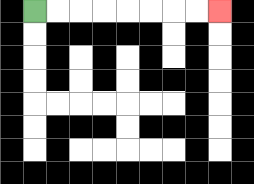{'start': '[1, 0]', 'end': '[9, 0]', 'path_directions': 'R,R,R,R,R,R,R,R', 'path_coordinates': '[[1, 0], [2, 0], [3, 0], [4, 0], [5, 0], [6, 0], [7, 0], [8, 0], [9, 0]]'}